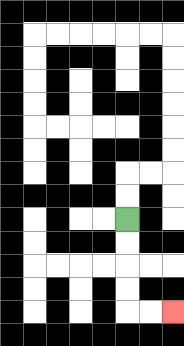{'start': '[5, 9]', 'end': '[7, 13]', 'path_directions': 'D,D,D,D,R,R', 'path_coordinates': '[[5, 9], [5, 10], [5, 11], [5, 12], [5, 13], [6, 13], [7, 13]]'}